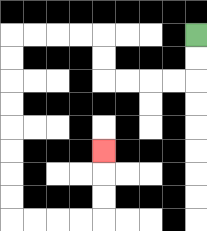{'start': '[8, 1]', 'end': '[4, 6]', 'path_directions': 'D,D,L,L,L,L,U,U,L,L,L,L,D,D,D,D,D,D,D,D,R,R,R,R,U,U,U', 'path_coordinates': '[[8, 1], [8, 2], [8, 3], [7, 3], [6, 3], [5, 3], [4, 3], [4, 2], [4, 1], [3, 1], [2, 1], [1, 1], [0, 1], [0, 2], [0, 3], [0, 4], [0, 5], [0, 6], [0, 7], [0, 8], [0, 9], [1, 9], [2, 9], [3, 9], [4, 9], [4, 8], [4, 7], [4, 6]]'}